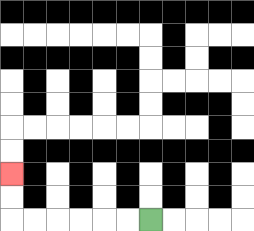{'start': '[6, 9]', 'end': '[0, 7]', 'path_directions': 'L,L,L,L,L,L,U,U', 'path_coordinates': '[[6, 9], [5, 9], [4, 9], [3, 9], [2, 9], [1, 9], [0, 9], [0, 8], [0, 7]]'}